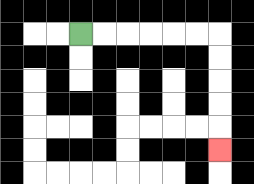{'start': '[3, 1]', 'end': '[9, 6]', 'path_directions': 'R,R,R,R,R,R,D,D,D,D,D', 'path_coordinates': '[[3, 1], [4, 1], [5, 1], [6, 1], [7, 1], [8, 1], [9, 1], [9, 2], [9, 3], [9, 4], [9, 5], [9, 6]]'}